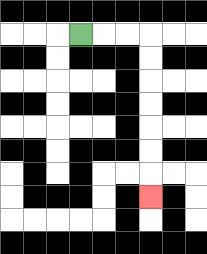{'start': '[3, 1]', 'end': '[6, 8]', 'path_directions': 'R,R,R,D,D,D,D,D,D,D', 'path_coordinates': '[[3, 1], [4, 1], [5, 1], [6, 1], [6, 2], [6, 3], [6, 4], [6, 5], [6, 6], [6, 7], [6, 8]]'}